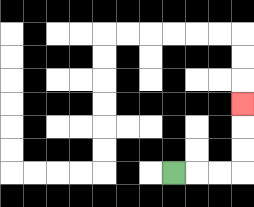{'start': '[7, 7]', 'end': '[10, 4]', 'path_directions': 'R,R,R,U,U,U', 'path_coordinates': '[[7, 7], [8, 7], [9, 7], [10, 7], [10, 6], [10, 5], [10, 4]]'}